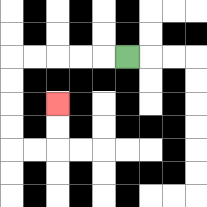{'start': '[5, 2]', 'end': '[2, 4]', 'path_directions': 'L,L,L,L,L,D,D,D,D,R,R,U,U', 'path_coordinates': '[[5, 2], [4, 2], [3, 2], [2, 2], [1, 2], [0, 2], [0, 3], [0, 4], [0, 5], [0, 6], [1, 6], [2, 6], [2, 5], [2, 4]]'}